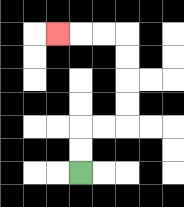{'start': '[3, 7]', 'end': '[2, 1]', 'path_directions': 'U,U,R,R,U,U,U,U,L,L,L', 'path_coordinates': '[[3, 7], [3, 6], [3, 5], [4, 5], [5, 5], [5, 4], [5, 3], [5, 2], [5, 1], [4, 1], [3, 1], [2, 1]]'}